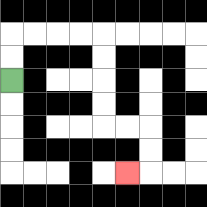{'start': '[0, 3]', 'end': '[5, 7]', 'path_directions': 'U,U,R,R,R,R,D,D,D,D,R,R,D,D,L', 'path_coordinates': '[[0, 3], [0, 2], [0, 1], [1, 1], [2, 1], [3, 1], [4, 1], [4, 2], [4, 3], [4, 4], [4, 5], [5, 5], [6, 5], [6, 6], [6, 7], [5, 7]]'}